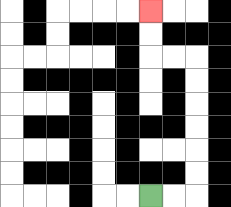{'start': '[6, 8]', 'end': '[6, 0]', 'path_directions': 'R,R,U,U,U,U,U,U,L,L,U,U', 'path_coordinates': '[[6, 8], [7, 8], [8, 8], [8, 7], [8, 6], [8, 5], [8, 4], [8, 3], [8, 2], [7, 2], [6, 2], [6, 1], [6, 0]]'}